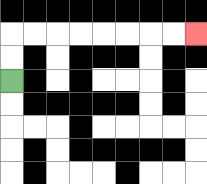{'start': '[0, 3]', 'end': '[8, 1]', 'path_directions': 'U,U,R,R,R,R,R,R,R,R', 'path_coordinates': '[[0, 3], [0, 2], [0, 1], [1, 1], [2, 1], [3, 1], [4, 1], [5, 1], [6, 1], [7, 1], [8, 1]]'}